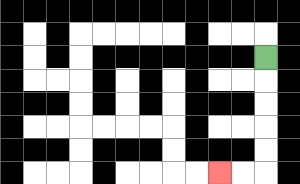{'start': '[11, 2]', 'end': '[9, 7]', 'path_directions': 'D,D,D,D,D,L,L', 'path_coordinates': '[[11, 2], [11, 3], [11, 4], [11, 5], [11, 6], [11, 7], [10, 7], [9, 7]]'}